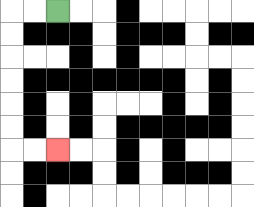{'start': '[2, 0]', 'end': '[2, 6]', 'path_directions': 'L,L,D,D,D,D,D,D,R,R', 'path_coordinates': '[[2, 0], [1, 0], [0, 0], [0, 1], [0, 2], [0, 3], [0, 4], [0, 5], [0, 6], [1, 6], [2, 6]]'}